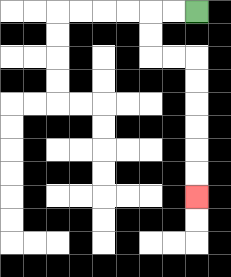{'start': '[8, 0]', 'end': '[8, 8]', 'path_directions': 'L,L,D,D,R,R,D,D,D,D,D,D', 'path_coordinates': '[[8, 0], [7, 0], [6, 0], [6, 1], [6, 2], [7, 2], [8, 2], [8, 3], [8, 4], [8, 5], [8, 6], [8, 7], [8, 8]]'}